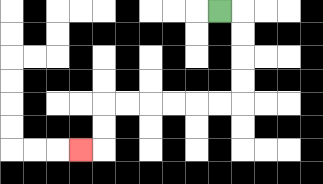{'start': '[9, 0]', 'end': '[3, 6]', 'path_directions': 'R,D,D,D,D,L,L,L,L,L,L,D,D,L', 'path_coordinates': '[[9, 0], [10, 0], [10, 1], [10, 2], [10, 3], [10, 4], [9, 4], [8, 4], [7, 4], [6, 4], [5, 4], [4, 4], [4, 5], [4, 6], [3, 6]]'}